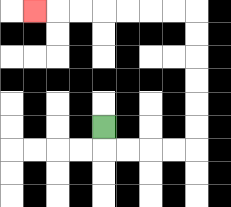{'start': '[4, 5]', 'end': '[1, 0]', 'path_directions': 'D,R,R,R,R,U,U,U,U,U,U,L,L,L,L,L,L,L', 'path_coordinates': '[[4, 5], [4, 6], [5, 6], [6, 6], [7, 6], [8, 6], [8, 5], [8, 4], [8, 3], [8, 2], [8, 1], [8, 0], [7, 0], [6, 0], [5, 0], [4, 0], [3, 0], [2, 0], [1, 0]]'}